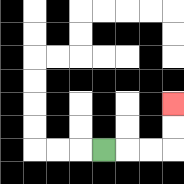{'start': '[4, 6]', 'end': '[7, 4]', 'path_directions': 'R,R,R,U,U', 'path_coordinates': '[[4, 6], [5, 6], [6, 6], [7, 6], [7, 5], [7, 4]]'}